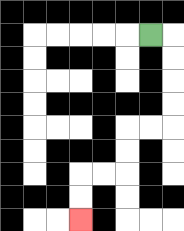{'start': '[6, 1]', 'end': '[3, 9]', 'path_directions': 'R,D,D,D,D,L,L,D,D,L,L,D,D', 'path_coordinates': '[[6, 1], [7, 1], [7, 2], [7, 3], [7, 4], [7, 5], [6, 5], [5, 5], [5, 6], [5, 7], [4, 7], [3, 7], [3, 8], [3, 9]]'}